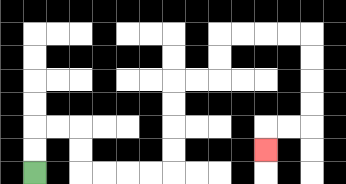{'start': '[1, 7]', 'end': '[11, 6]', 'path_directions': 'U,U,R,R,D,D,R,R,R,R,U,U,U,U,R,R,U,U,R,R,R,R,D,D,D,D,L,L,D', 'path_coordinates': '[[1, 7], [1, 6], [1, 5], [2, 5], [3, 5], [3, 6], [3, 7], [4, 7], [5, 7], [6, 7], [7, 7], [7, 6], [7, 5], [7, 4], [7, 3], [8, 3], [9, 3], [9, 2], [9, 1], [10, 1], [11, 1], [12, 1], [13, 1], [13, 2], [13, 3], [13, 4], [13, 5], [12, 5], [11, 5], [11, 6]]'}